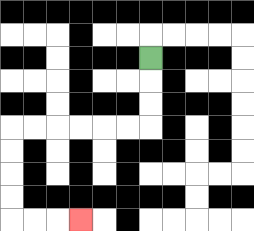{'start': '[6, 2]', 'end': '[3, 9]', 'path_directions': 'D,D,D,L,L,L,L,L,L,D,D,D,D,R,R,R', 'path_coordinates': '[[6, 2], [6, 3], [6, 4], [6, 5], [5, 5], [4, 5], [3, 5], [2, 5], [1, 5], [0, 5], [0, 6], [0, 7], [0, 8], [0, 9], [1, 9], [2, 9], [3, 9]]'}